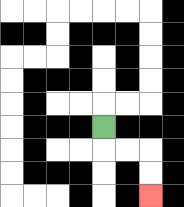{'start': '[4, 5]', 'end': '[6, 8]', 'path_directions': 'D,R,R,D,D', 'path_coordinates': '[[4, 5], [4, 6], [5, 6], [6, 6], [6, 7], [6, 8]]'}